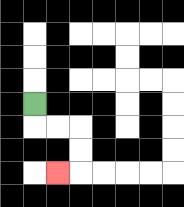{'start': '[1, 4]', 'end': '[2, 7]', 'path_directions': 'D,R,R,D,D,L', 'path_coordinates': '[[1, 4], [1, 5], [2, 5], [3, 5], [3, 6], [3, 7], [2, 7]]'}